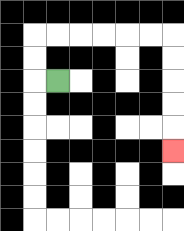{'start': '[2, 3]', 'end': '[7, 6]', 'path_directions': 'L,U,U,R,R,R,R,R,R,D,D,D,D,D', 'path_coordinates': '[[2, 3], [1, 3], [1, 2], [1, 1], [2, 1], [3, 1], [4, 1], [5, 1], [6, 1], [7, 1], [7, 2], [7, 3], [7, 4], [7, 5], [7, 6]]'}